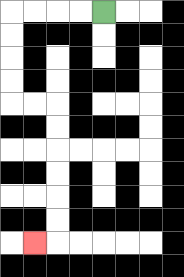{'start': '[4, 0]', 'end': '[1, 10]', 'path_directions': 'L,L,L,L,D,D,D,D,R,R,D,D,D,D,D,D,L', 'path_coordinates': '[[4, 0], [3, 0], [2, 0], [1, 0], [0, 0], [0, 1], [0, 2], [0, 3], [0, 4], [1, 4], [2, 4], [2, 5], [2, 6], [2, 7], [2, 8], [2, 9], [2, 10], [1, 10]]'}